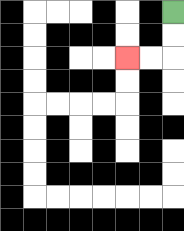{'start': '[7, 0]', 'end': '[5, 2]', 'path_directions': 'D,D,L,L', 'path_coordinates': '[[7, 0], [7, 1], [7, 2], [6, 2], [5, 2]]'}